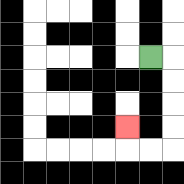{'start': '[6, 2]', 'end': '[5, 5]', 'path_directions': 'R,D,D,D,D,L,L,U', 'path_coordinates': '[[6, 2], [7, 2], [7, 3], [7, 4], [7, 5], [7, 6], [6, 6], [5, 6], [5, 5]]'}